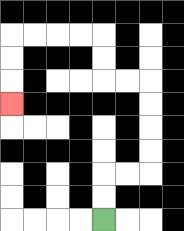{'start': '[4, 9]', 'end': '[0, 4]', 'path_directions': 'U,U,R,R,U,U,U,U,L,L,U,U,L,L,L,L,D,D,D', 'path_coordinates': '[[4, 9], [4, 8], [4, 7], [5, 7], [6, 7], [6, 6], [6, 5], [6, 4], [6, 3], [5, 3], [4, 3], [4, 2], [4, 1], [3, 1], [2, 1], [1, 1], [0, 1], [0, 2], [0, 3], [0, 4]]'}